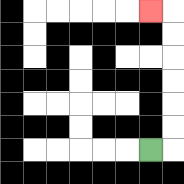{'start': '[6, 6]', 'end': '[6, 0]', 'path_directions': 'R,U,U,U,U,U,U,L', 'path_coordinates': '[[6, 6], [7, 6], [7, 5], [7, 4], [7, 3], [7, 2], [7, 1], [7, 0], [6, 0]]'}